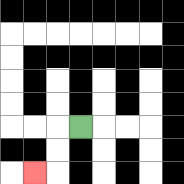{'start': '[3, 5]', 'end': '[1, 7]', 'path_directions': 'L,D,D,L', 'path_coordinates': '[[3, 5], [2, 5], [2, 6], [2, 7], [1, 7]]'}